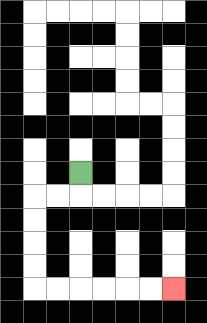{'start': '[3, 7]', 'end': '[7, 12]', 'path_directions': 'D,L,L,D,D,D,D,R,R,R,R,R,R', 'path_coordinates': '[[3, 7], [3, 8], [2, 8], [1, 8], [1, 9], [1, 10], [1, 11], [1, 12], [2, 12], [3, 12], [4, 12], [5, 12], [6, 12], [7, 12]]'}